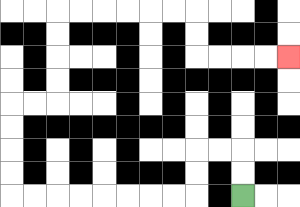{'start': '[10, 8]', 'end': '[12, 2]', 'path_directions': 'U,U,L,L,D,D,L,L,L,L,L,L,L,L,U,U,U,U,R,R,U,U,U,U,R,R,R,R,R,R,D,D,R,R,R,R', 'path_coordinates': '[[10, 8], [10, 7], [10, 6], [9, 6], [8, 6], [8, 7], [8, 8], [7, 8], [6, 8], [5, 8], [4, 8], [3, 8], [2, 8], [1, 8], [0, 8], [0, 7], [0, 6], [0, 5], [0, 4], [1, 4], [2, 4], [2, 3], [2, 2], [2, 1], [2, 0], [3, 0], [4, 0], [5, 0], [6, 0], [7, 0], [8, 0], [8, 1], [8, 2], [9, 2], [10, 2], [11, 2], [12, 2]]'}